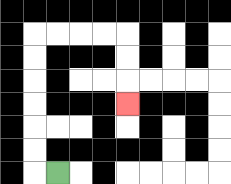{'start': '[2, 7]', 'end': '[5, 4]', 'path_directions': 'L,U,U,U,U,U,U,R,R,R,R,D,D,D', 'path_coordinates': '[[2, 7], [1, 7], [1, 6], [1, 5], [1, 4], [1, 3], [1, 2], [1, 1], [2, 1], [3, 1], [4, 1], [5, 1], [5, 2], [5, 3], [5, 4]]'}